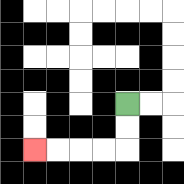{'start': '[5, 4]', 'end': '[1, 6]', 'path_directions': 'D,D,L,L,L,L', 'path_coordinates': '[[5, 4], [5, 5], [5, 6], [4, 6], [3, 6], [2, 6], [1, 6]]'}